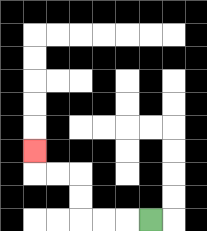{'start': '[6, 9]', 'end': '[1, 6]', 'path_directions': 'L,L,L,U,U,L,L,U', 'path_coordinates': '[[6, 9], [5, 9], [4, 9], [3, 9], [3, 8], [3, 7], [2, 7], [1, 7], [1, 6]]'}